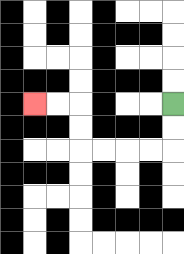{'start': '[7, 4]', 'end': '[1, 4]', 'path_directions': 'D,D,L,L,L,L,U,U,L,L', 'path_coordinates': '[[7, 4], [7, 5], [7, 6], [6, 6], [5, 6], [4, 6], [3, 6], [3, 5], [3, 4], [2, 4], [1, 4]]'}